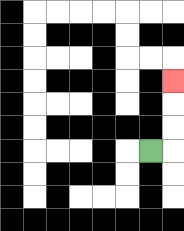{'start': '[6, 6]', 'end': '[7, 3]', 'path_directions': 'R,U,U,U', 'path_coordinates': '[[6, 6], [7, 6], [7, 5], [7, 4], [7, 3]]'}